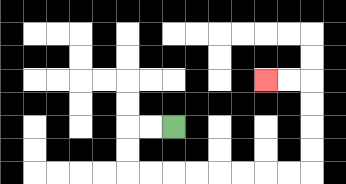{'start': '[7, 5]', 'end': '[11, 3]', 'path_directions': 'L,L,D,D,R,R,R,R,R,R,R,R,U,U,U,U,L,L', 'path_coordinates': '[[7, 5], [6, 5], [5, 5], [5, 6], [5, 7], [6, 7], [7, 7], [8, 7], [9, 7], [10, 7], [11, 7], [12, 7], [13, 7], [13, 6], [13, 5], [13, 4], [13, 3], [12, 3], [11, 3]]'}